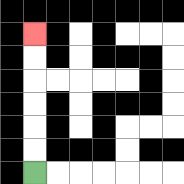{'start': '[1, 7]', 'end': '[1, 1]', 'path_directions': 'U,U,U,U,U,U', 'path_coordinates': '[[1, 7], [1, 6], [1, 5], [1, 4], [1, 3], [1, 2], [1, 1]]'}